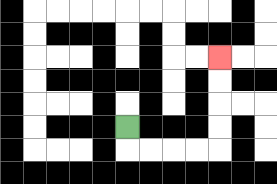{'start': '[5, 5]', 'end': '[9, 2]', 'path_directions': 'D,R,R,R,R,U,U,U,U', 'path_coordinates': '[[5, 5], [5, 6], [6, 6], [7, 6], [8, 6], [9, 6], [9, 5], [9, 4], [9, 3], [9, 2]]'}